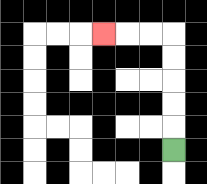{'start': '[7, 6]', 'end': '[4, 1]', 'path_directions': 'U,U,U,U,U,L,L,L', 'path_coordinates': '[[7, 6], [7, 5], [7, 4], [7, 3], [7, 2], [7, 1], [6, 1], [5, 1], [4, 1]]'}